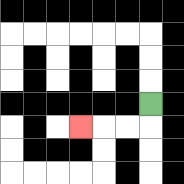{'start': '[6, 4]', 'end': '[3, 5]', 'path_directions': 'D,L,L,L', 'path_coordinates': '[[6, 4], [6, 5], [5, 5], [4, 5], [3, 5]]'}